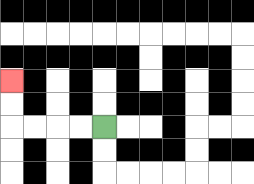{'start': '[4, 5]', 'end': '[0, 3]', 'path_directions': 'L,L,L,L,U,U', 'path_coordinates': '[[4, 5], [3, 5], [2, 5], [1, 5], [0, 5], [0, 4], [0, 3]]'}